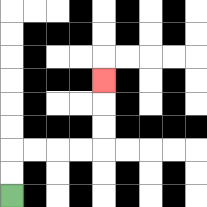{'start': '[0, 8]', 'end': '[4, 3]', 'path_directions': 'U,U,R,R,R,R,U,U,U', 'path_coordinates': '[[0, 8], [0, 7], [0, 6], [1, 6], [2, 6], [3, 6], [4, 6], [4, 5], [4, 4], [4, 3]]'}